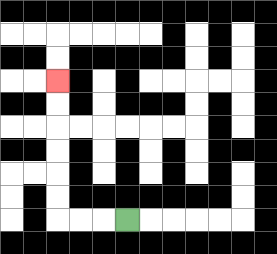{'start': '[5, 9]', 'end': '[2, 3]', 'path_directions': 'L,L,L,U,U,U,U,U,U', 'path_coordinates': '[[5, 9], [4, 9], [3, 9], [2, 9], [2, 8], [2, 7], [2, 6], [2, 5], [2, 4], [2, 3]]'}